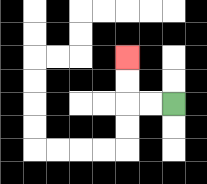{'start': '[7, 4]', 'end': '[5, 2]', 'path_directions': 'L,L,U,U', 'path_coordinates': '[[7, 4], [6, 4], [5, 4], [5, 3], [5, 2]]'}